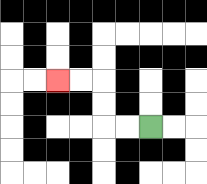{'start': '[6, 5]', 'end': '[2, 3]', 'path_directions': 'L,L,U,U,L,L', 'path_coordinates': '[[6, 5], [5, 5], [4, 5], [4, 4], [4, 3], [3, 3], [2, 3]]'}